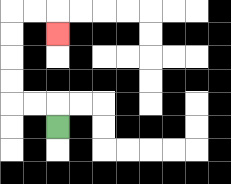{'start': '[2, 5]', 'end': '[2, 1]', 'path_directions': 'U,L,L,U,U,U,U,R,R,D', 'path_coordinates': '[[2, 5], [2, 4], [1, 4], [0, 4], [0, 3], [0, 2], [0, 1], [0, 0], [1, 0], [2, 0], [2, 1]]'}